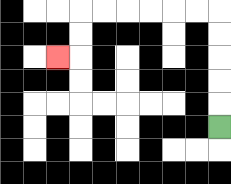{'start': '[9, 5]', 'end': '[2, 2]', 'path_directions': 'U,U,U,U,U,L,L,L,L,L,L,D,D,L', 'path_coordinates': '[[9, 5], [9, 4], [9, 3], [9, 2], [9, 1], [9, 0], [8, 0], [7, 0], [6, 0], [5, 0], [4, 0], [3, 0], [3, 1], [3, 2], [2, 2]]'}